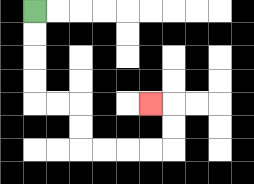{'start': '[1, 0]', 'end': '[6, 4]', 'path_directions': 'D,D,D,D,R,R,D,D,R,R,R,R,U,U,L', 'path_coordinates': '[[1, 0], [1, 1], [1, 2], [1, 3], [1, 4], [2, 4], [3, 4], [3, 5], [3, 6], [4, 6], [5, 6], [6, 6], [7, 6], [7, 5], [7, 4], [6, 4]]'}